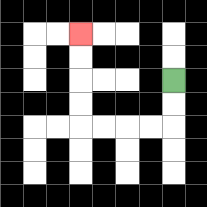{'start': '[7, 3]', 'end': '[3, 1]', 'path_directions': 'D,D,L,L,L,L,U,U,U,U', 'path_coordinates': '[[7, 3], [7, 4], [7, 5], [6, 5], [5, 5], [4, 5], [3, 5], [3, 4], [3, 3], [3, 2], [3, 1]]'}